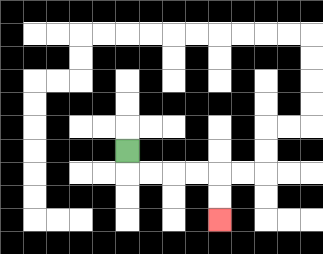{'start': '[5, 6]', 'end': '[9, 9]', 'path_directions': 'D,R,R,R,R,D,D', 'path_coordinates': '[[5, 6], [5, 7], [6, 7], [7, 7], [8, 7], [9, 7], [9, 8], [9, 9]]'}